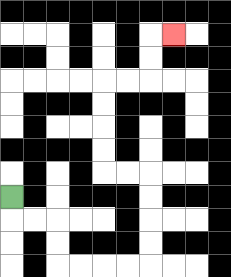{'start': '[0, 8]', 'end': '[7, 1]', 'path_directions': 'D,R,R,D,D,R,R,R,R,U,U,U,U,L,L,U,U,U,U,R,R,U,U,R', 'path_coordinates': '[[0, 8], [0, 9], [1, 9], [2, 9], [2, 10], [2, 11], [3, 11], [4, 11], [5, 11], [6, 11], [6, 10], [6, 9], [6, 8], [6, 7], [5, 7], [4, 7], [4, 6], [4, 5], [4, 4], [4, 3], [5, 3], [6, 3], [6, 2], [6, 1], [7, 1]]'}